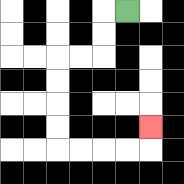{'start': '[5, 0]', 'end': '[6, 5]', 'path_directions': 'L,D,D,L,L,D,D,D,D,R,R,R,R,U', 'path_coordinates': '[[5, 0], [4, 0], [4, 1], [4, 2], [3, 2], [2, 2], [2, 3], [2, 4], [2, 5], [2, 6], [3, 6], [4, 6], [5, 6], [6, 6], [6, 5]]'}